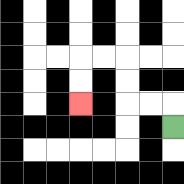{'start': '[7, 5]', 'end': '[3, 4]', 'path_directions': 'U,L,L,U,U,L,L,D,D', 'path_coordinates': '[[7, 5], [7, 4], [6, 4], [5, 4], [5, 3], [5, 2], [4, 2], [3, 2], [3, 3], [3, 4]]'}